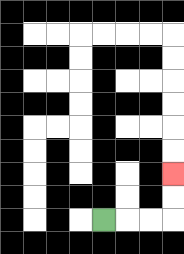{'start': '[4, 9]', 'end': '[7, 7]', 'path_directions': 'R,R,R,U,U', 'path_coordinates': '[[4, 9], [5, 9], [6, 9], [7, 9], [7, 8], [7, 7]]'}